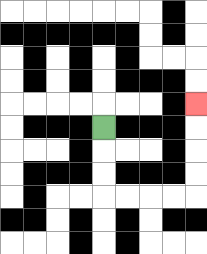{'start': '[4, 5]', 'end': '[8, 4]', 'path_directions': 'D,D,D,R,R,R,R,U,U,U,U', 'path_coordinates': '[[4, 5], [4, 6], [4, 7], [4, 8], [5, 8], [6, 8], [7, 8], [8, 8], [8, 7], [8, 6], [8, 5], [8, 4]]'}